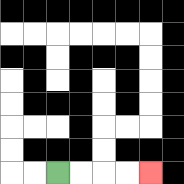{'start': '[2, 7]', 'end': '[6, 7]', 'path_directions': 'R,R,R,R', 'path_coordinates': '[[2, 7], [3, 7], [4, 7], [5, 7], [6, 7]]'}